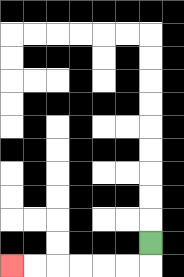{'start': '[6, 10]', 'end': '[0, 11]', 'path_directions': 'D,L,L,L,L,L,L', 'path_coordinates': '[[6, 10], [6, 11], [5, 11], [4, 11], [3, 11], [2, 11], [1, 11], [0, 11]]'}